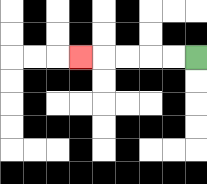{'start': '[8, 2]', 'end': '[3, 2]', 'path_directions': 'L,L,L,L,L', 'path_coordinates': '[[8, 2], [7, 2], [6, 2], [5, 2], [4, 2], [3, 2]]'}